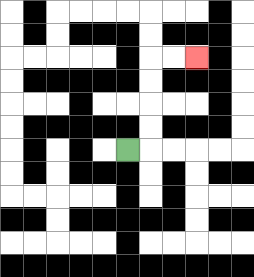{'start': '[5, 6]', 'end': '[8, 2]', 'path_directions': 'R,U,U,U,U,R,R', 'path_coordinates': '[[5, 6], [6, 6], [6, 5], [6, 4], [6, 3], [6, 2], [7, 2], [8, 2]]'}